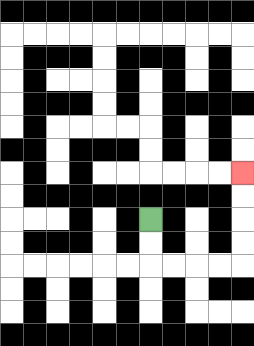{'start': '[6, 9]', 'end': '[10, 7]', 'path_directions': 'D,D,R,R,R,R,U,U,U,U', 'path_coordinates': '[[6, 9], [6, 10], [6, 11], [7, 11], [8, 11], [9, 11], [10, 11], [10, 10], [10, 9], [10, 8], [10, 7]]'}